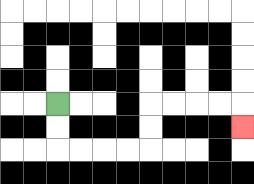{'start': '[2, 4]', 'end': '[10, 5]', 'path_directions': 'D,D,R,R,R,R,U,U,R,R,R,R,D', 'path_coordinates': '[[2, 4], [2, 5], [2, 6], [3, 6], [4, 6], [5, 6], [6, 6], [6, 5], [6, 4], [7, 4], [8, 4], [9, 4], [10, 4], [10, 5]]'}